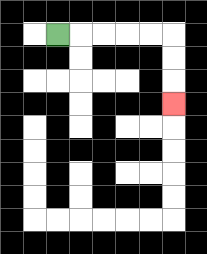{'start': '[2, 1]', 'end': '[7, 4]', 'path_directions': 'R,R,R,R,R,D,D,D', 'path_coordinates': '[[2, 1], [3, 1], [4, 1], [5, 1], [6, 1], [7, 1], [7, 2], [7, 3], [7, 4]]'}